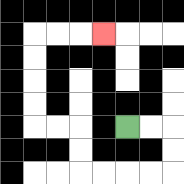{'start': '[5, 5]', 'end': '[4, 1]', 'path_directions': 'R,R,D,D,L,L,L,L,U,U,L,L,U,U,U,U,R,R,R', 'path_coordinates': '[[5, 5], [6, 5], [7, 5], [7, 6], [7, 7], [6, 7], [5, 7], [4, 7], [3, 7], [3, 6], [3, 5], [2, 5], [1, 5], [1, 4], [1, 3], [1, 2], [1, 1], [2, 1], [3, 1], [4, 1]]'}